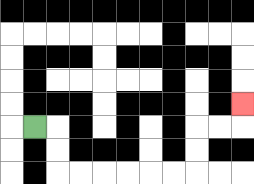{'start': '[1, 5]', 'end': '[10, 4]', 'path_directions': 'R,D,D,R,R,R,R,R,R,U,U,R,R,U', 'path_coordinates': '[[1, 5], [2, 5], [2, 6], [2, 7], [3, 7], [4, 7], [5, 7], [6, 7], [7, 7], [8, 7], [8, 6], [8, 5], [9, 5], [10, 5], [10, 4]]'}